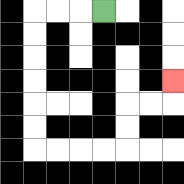{'start': '[4, 0]', 'end': '[7, 3]', 'path_directions': 'L,L,L,D,D,D,D,D,D,R,R,R,R,U,U,R,R,U', 'path_coordinates': '[[4, 0], [3, 0], [2, 0], [1, 0], [1, 1], [1, 2], [1, 3], [1, 4], [1, 5], [1, 6], [2, 6], [3, 6], [4, 6], [5, 6], [5, 5], [5, 4], [6, 4], [7, 4], [7, 3]]'}